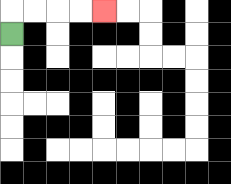{'start': '[0, 1]', 'end': '[4, 0]', 'path_directions': 'U,R,R,R,R', 'path_coordinates': '[[0, 1], [0, 0], [1, 0], [2, 0], [3, 0], [4, 0]]'}